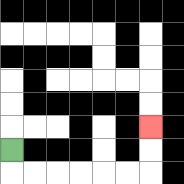{'start': '[0, 6]', 'end': '[6, 5]', 'path_directions': 'D,R,R,R,R,R,R,U,U', 'path_coordinates': '[[0, 6], [0, 7], [1, 7], [2, 7], [3, 7], [4, 7], [5, 7], [6, 7], [6, 6], [6, 5]]'}